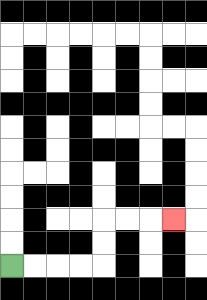{'start': '[0, 11]', 'end': '[7, 9]', 'path_directions': 'R,R,R,R,U,U,R,R,R', 'path_coordinates': '[[0, 11], [1, 11], [2, 11], [3, 11], [4, 11], [4, 10], [4, 9], [5, 9], [6, 9], [7, 9]]'}